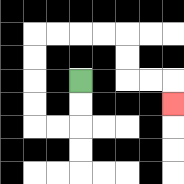{'start': '[3, 3]', 'end': '[7, 4]', 'path_directions': 'D,D,L,L,U,U,U,U,R,R,R,R,D,D,R,R,D', 'path_coordinates': '[[3, 3], [3, 4], [3, 5], [2, 5], [1, 5], [1, 4], [1, 3], [1, 2], [1, 1], [2, 1], [3, 1], [4, 1], [5, 1], [5, 2], [5, 3], [6, 3], [7, 3], [7, 4]]'}